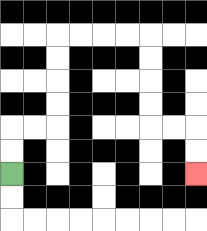{'start': '[0, 7]', 'end': '[8, 7]', 'path_directions': 'U,U,R,R,U,U,U,U,R,R,R,R,D,D,D,D,R,R,D,D', 'path_coordinates': '[[0, 7], [0, 6], [0, 5], [1, 5], [2, 5], [2, 4], [2, 3], [2, 2], [2, 1], [3, 1], [4, 1], [5, 1], [6, 1], [6, 2], [6, 3], [6, 4], [6, 5], [7, 5], [8, 5], [8, 6], [8, 7]]'}